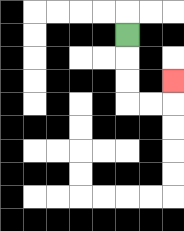{'start': '[5, 1]', 'end': '[7, 3]', 'path_directions': 'D,D,D,R,R,U', 'path_coordinates': '[[5, 1], [5, 2], [5, 3], [5, 4], [6, 4], [7, 4], [7, 3]]'}